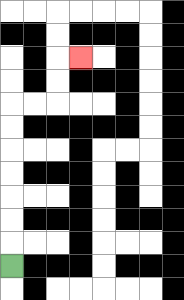{'start': '[0, 11]', 'end': '[3, 2]', 'path_directions': 'U,U,U,U,U,U,U,R,R,U,U,R', 'path_coordinates': '[[0, 11], [0, 10], [0, 9], [0, 8], [0, 7], [0, 6], [0, 5], [0, 4], [1, 4], [2, 4], [2, 3], [2, 2], [3, 2]]'}